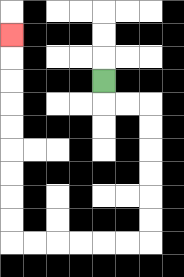{'start': '[4, 3]', 'end': '[0, 1]', 'path_directions': 'D,R,R,D,D,D,D,D,D,L,L,L,L,L,L,U,U,U,U,U,U,U,U,U', 'path_coordinates': '[[4, 3], [4, 4], [5, 4], [6, 4], [6, 5], [6, 6], [6, 7], [6, 8], [6, 9], [6, 10], [5, 10], [4, 10], [3, 10], [2, 10], [1, 10], [0, 10], [0, 9], [0, 8], [0, 7], [0, 6], [0, 5], [0, 4], [0, 3], [0, 2], [0, 1]]'}